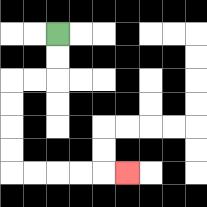{'start': '[2, 1]', 'end': '[5, 7]', 'path_directions': 'D,D,L,L,D,D,D,D,R,R,R,R,R', 'path_coordinates': '[[2, 1], [2, 2], [2, 3], [1, 3], [0, 3], [0, 4], [0, 5], [0, 6], [0, 7], [1, 7], [2, 7], [3, 7], [4, 7], [5, 7]]'}